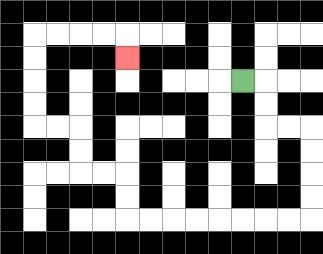{'start': '[10, 3]', 'end': '[5, 2]', 'path_directions': 'R,D,D,R,R,D,D,D,D,L,L,L,L,L,L,L,L,U,U,L,L,U,U,L,L,U,U,U,U,R,R,R,R,D', 'path_coordinates': '[[10, 3], [11, 3], [11, 4], [11, 5], [12, 5], [13, 5], [13, 6], [13, 7], [13, 8], [13, 9], [12, 9], [11, 9], [10, 9], [9, 9], [8, 9], [7, 9], [6, 9], [5, 9], [5, 8], [5, 7], [4, 7], [3, 7], [3, 6], [3, 5], [2, 5], [1, 5], [1, 4], [1, 3], [1, 2], [1, 1], [2, 1], [3, 1], [4, 1], [5, 1], [5, 2]]'}